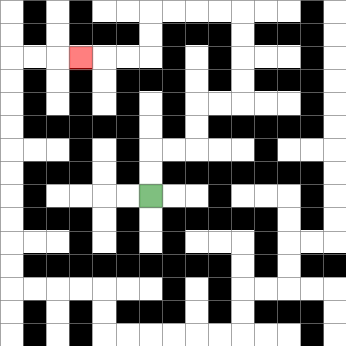{'start': '[6, 8]', 'end': '[3, 2]', 'path_directions': 'U,U,R,R,U,U,R,R,U,U,U,U,L,L,L,L,D,D,L,L,L', 'path_coordinates': '[[6, 8], [6, 7], [6, 6], [7, 6], [8, 6], [8, 5], [8, 4], [9, 4], [10, 4], [10, 3], [10, 2], [10, 1], [10, 0], [9, 0], [8, 0], [7, 0], [6, 0], [6, 1], [6, 2], [5, 2], [4, 2], [3, 2]]'}